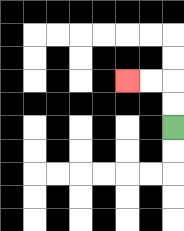{'start': '[7, 5]', 'end': '[5, 3]', 'path_directions': 'U,U,L,L', 'path_coordinates': '[[7, 5], [7, 4], [7, 3], [6, 3], [5, 3]]'}